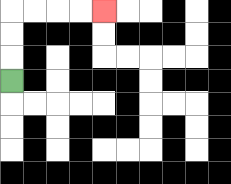{'start': '[0, 3]', 'end': '[4, 0]', 'path_directions': 'U,U,U,R,R,R,R', 'path_coordinates': '[[0, 3], [0, 2], [0, 1], [0, 0], [1, 0], [2, 0], [3, 0], [4, 0]]'}